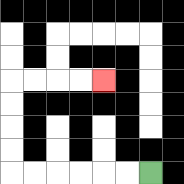{'start': '[6, 7]', 'end': '[4, 3]', 'path_directions': 'L,L,L,L,L,L,U,U,U,U,R,R,R,R', 'path_coordinates': '[[6, 7], [5, 7], [4, 7], [3, 7], [2, 7], [1, 7], [0, 7], [0, 6], [0, 5], [0, 4], [0, 3], [1, 3], [2, 3], [3, 3], [4, 3]]'}